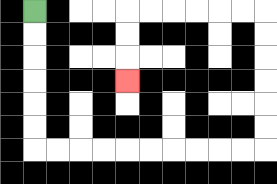{'start': '[1, 0]', 'end': '[5, 3]', 'path_directions': 'D,D,D,D,D,D,R,R,R,R,R,R,R,R,R,R,U,U,U,U,U,U,L,L,L,L,L,L,D,D,D', 'path_coordinates': '[[1, 0], [1, 1], [1, 2], [1, 3], [1, 4], [1, 5], [1, 6], [2, 6], [3, 6], [4, 6], [5, 6], [6, 6], [7, 6], [8, 6], [9, 6], [10, 6], [11, 6], [11, 5], [11, 4], [11, 3], [11, 2], [11, 1], [11, 0], [10, 0], [9, 0], [8, 0], [7, 0], [6, 0], [5, 0], [5, 1], [5, 2], [5, 3]]'}